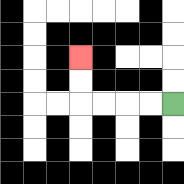{'start': '[7, 4]', 'end': '[3, 2]', 'path_directions': 'L,L,L,L,U,U', 'path_coordinates': '[[7, 4], [6, 4], [5, 4], [4, 4], [3, 4], [3, 3], [3, 2]]'}